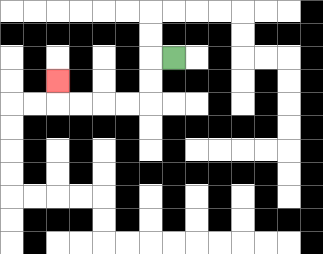{'start': '[7, 2]', 'end': '[2, 3]', 'path_directions': 'L,D,D,L,L,L,L,U', 'path_coordinates': '[[7, 2], [6, 2], [6, 3], [6, 4], [5, 4], [4, 4], [3, 4], [2, 4], [2, 3]]'}